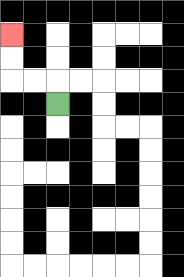{'start': '[2, 4]', 'end': '[0, 1]', 'path_directions': 'U,L,L,U,U', 'path_coordinates': '[[2, 4], [2, 3], [1, 3], [0, 3], [0, 2], [0, 1]]'}